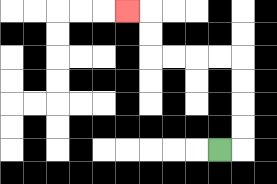{'start': '[9, 6]', 'end': '[5, 0]', 'path_directions': 'R,U,U,U,U,L,L,L,L,U,U,L', 'path_coordinates': '[[9, 6], [10, 6], [10, 5], [10, 4], [10, 3], [10, 2], [9, 2], [8, 2], [7, 2], [6, 2], [6, 1], [6, 0], [5, 0]]'}